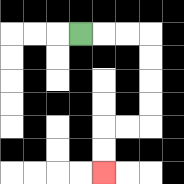{'start': '[3, 1]', 'end': '[4, 7]', 'path_directions': 'R,R,R,D,D,D,D,L,L,D,D', 'path_coordinates': '[[3, 1], [4, 1], [5, 1], [6, 1], [6, 2], [6, 3], [6, 4], [6, 5], [5, 5], [4, 5], [4, 6], [4, 7]]'}